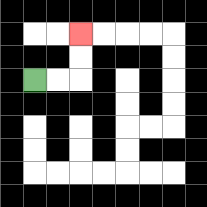{'start': '[1, 3]', 'end': '[3, 1]', 'path_directions': 'R,R,U,U', 'path_coordinates': '[[1, 3], [2, 3], [3, 3], [3, 2], [3, 1]]'}